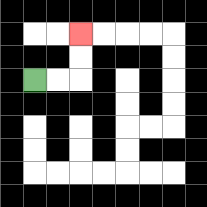{'start': '[1, 3]', 'end': '[3, 1]', 'path_directions': 'R,R,U,U', 'path_coordinates': '[[1, 3], [2, 3], [3, 3], [3, 2], [3, 1]]'}